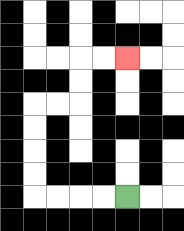{'start': '[5, 8]', 'end': '[5, 2]', 'path_directions': 'L,L,L,L,U,U,U,U,R,R,U,U,R,R', 'path_coordinates': '[[5, 8], [4, 8], [3, 8], [2, 8], [1, 8], [1, 7], [1, 6], [1, 5], [1, 4], [2, 4], [3, 4], [3, 3], [3, 2], [4, 2], [5, 2]]'}